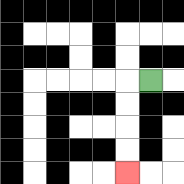{'start': '[6, 3]', 'end': '[5, 7]', 'path_directions': 'L,D,D,D,D', 'path_coordinates': '[[6, 3], [5, 3], [5, 4], [5, 5], [5, 6], [5, 7]]'}